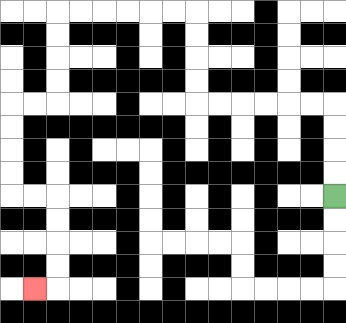{'start': '[14, 8]', 'end': '[1, 12]', 'path_directions': 'U,U,U,U,L,L,L,L,L,L,U,U,U,U,L,L,L,L,L,L,D,D,D,D,L,L,D,D,D,D,R,R,D,D,D,D,L', 'path_coordinates': '[[14, 8], [14, 7], [14, 6], [14, 5], [14, 4], [13, 4], [12, 4], [11, 4], [10, 4], [9, 4], [8, 4], [8, 3], [8, 2], [8, 1], [8, 0], [7, 0], [6, 0], [5, 0], [4, 0], [3, 0], [2, 0], [2, 1], [2, 2], [2, 3], [2, 4], [1, 4], [0, 4], [0, 5], [0, 6], [0, 7], [0, 8], [1, 8], [2, 8], [2, 9], [2, 10], [2, 11], [2, 12], [1, 12]]'}